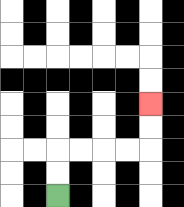{'start': '[2, 8]', 'end': '[6, 4]', 'path_directions': 'U,U,R,R,R,R,U,U', 'path_coordinates': '[[2, 8], [2, 7], [2, 6], [3, 6], [4, 6], [5, 6], [6, 6], [6, 5], [6, 4]]'}